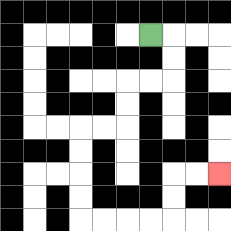{'start': '[6, 1]', 'end': '[9, 7]', 'path_directions': 'R,D,D,L,L,D,D,L,L,D,D,D,D,R,R,R,R,U,U,R,R', 'path_coordinates': '[[6, 1], [7, 1], [7, 2], [7, 3], [6, 3], [5, 3], [5, 4], [5, 5], [4, 5], [3, 5], [3, 6], [3, 7], [3, 8], [3, 9], [4, 9], [5, 9], [6, 9], [7, 9], [7, 8], [7, 7], [8, 7], [9, 7]]'}